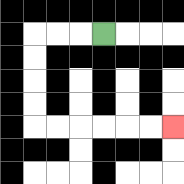{'start': '[4, 1]', 'end': '[7, 5]', 'path_directions': 'L,L,L,D,D,D,D,R,R,R,R,R,R', 'path_coordinates': '[[4, 1], [3, 1], [2, 1], [1, 1], [1, 2], [1, 3], [1, 4], [1, 5], [2, 5], [3, 5], [4, 5], [5, 5], [6, 5], [7, 5]]'}